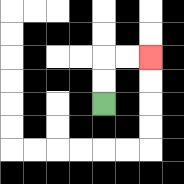{'start': '[4, 4]', 'end': '[6, 2]', 'path_directions': 'U,U,R,R', 'path_coordinates': '[[4, 4], [4, 3], [4, 2], [5, 2], [6, 2]]'}